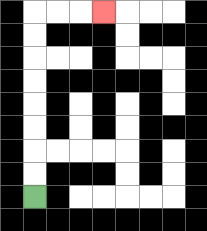{'start': '[1, 8]', 'end': '[4, 0]', 'path_directions': 'U,U,U,U,U,U,U,U,R,R,R', 'path_coordinates': '[[1, 8], [1, 7], [1, 6], [1, 5], [1, 4], [1, 3], [1, 2], [1, 1], [1, 0], [2, 0], [3, 0], [4, 0]]'}